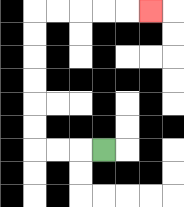{'start': '[4, 6]', 'end': '[6, 0]', 'path_directions': 'L,L,L,U,U,U,U,U,U,R,R,R,R,R', 'path_coordinates': '[[4, 6], [3, 6], [2, 6], [1, 6], [1, 5], [1, 4], [1, 3], [1, 2], [1, 1], [1, 0], [2, 0], [3, 0], [4, 0], [5, 0], [6, 0]]'}